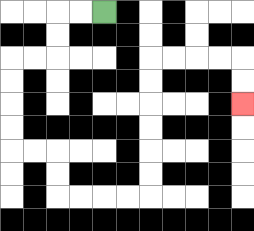{'start': '[4, 0]', 'end': '[10, 4]', 'path_directions': 'L,L,D,D,L,L,D,D,D,D,R,R,D,D,R,R,R,R,U,U,U,U,U,U,R,R,R,R,D,D', 'path_coordinates': '[[4, 0], [3, 0], [2, 0], [2, 1], [2, 2], [1, 2], [0, 2], [0, 3], [0, 4], [0, 5], [0, 6], [1, 6], [2, 6], [2, 7], [2, 8], [3, 8], [4, 8], [5, 8], [6, 8], [6, 7], [6, 6], [6, 5], [6, 4], [6, 3], [6, 2], [7, 2], [8, 2], [9, 2], [10, 2], [10, 3], [10, 4]]'}